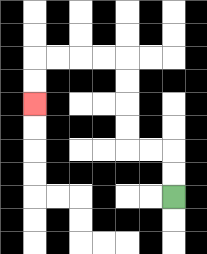{'start': '[7, 8]', 'end': '[1, 4]', 'path_directions': 'U,U,L,L,U,U,U,U,L,L,L,L,D,D', 'path_coordinates': '[[7, 8], [7, 7], [7, 6], [6, 6], [5, 6], [5, 5], [5, 4], [5, 3], [5, 2], [4, 2], [3, 2], [2, 2], [1, 2], [1, 3], [1, 4]]'}